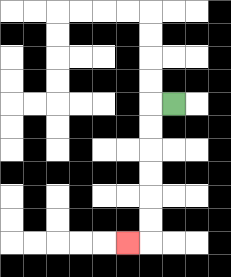{'start': '[7, 4]', 'end': '[5, 10]', 'path_directions': 'L,D,D,D,D,D,D,L', 'path_coordinates': '[[7, 4], [6, 4], [6, 5], [6, 6], [6, 7], [6, 8], [6, 9], [6, 10], [5, 10]]'}